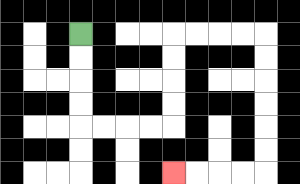{'start': '[3, 1]', 'end': '[7, 7]', 'path_directions': 'D,D,D,D,R,R,R,R,U,U,U,U,R,R,R,R,D,D,D,D,D,D,L,L,L,L', 'path_coordinates': '[[3, 1], [3, 2], [3, 3], [3, 4], [3, 5], [4, 5], [5, 5], [6, 5], [7, 5], [7, 4], [7, 3], [7, 2], [7, 1], [8, 1], [9, 1], [10, 1], [11, 1], [11, 2], [11, 3], [11, 4], [11, 5], [11, 6], [11, 7], [10, 7], [9, 7], [8, 7], [7, 7]]'}